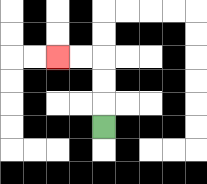{'start': '[4, 5]', 'end': '[2, 2]', 'path_directions': 'U,U,U,L,L', 'path_coordinates': '[[4, 5], [4, 4], [4, 3], [4, 2], [3, 2], [2, 2]]'}